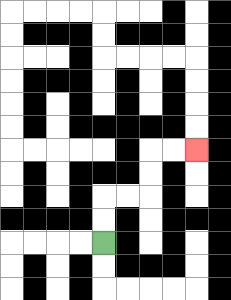{'start': '[4, 10]', 'end': '[8, 6]', 'path_directions': 'U,U,R,R,U,U,R,R', 'path_coordinates': '[[4, 10], [4, 9], [4, 8], [5, 8], [6, 8], [6, 7], [6, 6], [7, 6], [8, 6]]'}